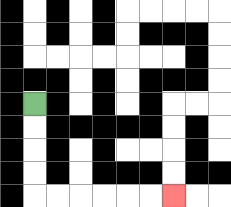{'start': '[1, 4]', 'end': '[7, 8]', 'path_directions': 'D,D,D,D,R,R,R,R,R,R', 'path_coordinates': '[[1, 4], [1, 5], [1, 6], [1, 7], [1, 8], [2, 8], [3, 8], [4, 8], [5, 8], [6, 8], [7, 8]]'}